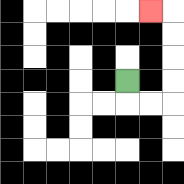{'start': '[5, 3]', 'end': '[6, 0]', 'path_directions': 'D,R,R,U,U,U,U,L', 'path_coordinates': '[[5, 3], [5, 4], [6, 4], [7, 4], [7, 3], [7, 2], [7, 1], [7, 0], [6, 0]]'}